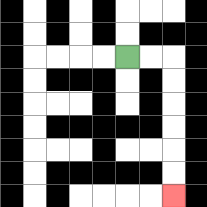{'start': '[5, 2]', 'end': '[7, 8]', 'path_directions': 'R,R,D,D,D,D,D,D', 'path_coordinates': '[[5, 2], [6, 2], [7, 2], [7, 3], [7, 4], [7, 5], [7, 6], [7, 7], [7, 8]]'}